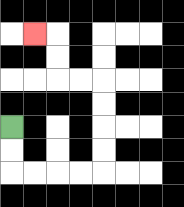{'start': '[0, 5]', 'end': '[1, 1]', 'path_directions': 'D,D,R,R,R,R,U,U,U,U,L,L,U,U,L', 'path_coordinates': '[[0, 5], [0, 6], [0, 7], [1, 7], [2, 7], [3, 7], [4, 7], [4, 6], [4, 5], [4, 4], [4, 3], [3, 3], [2, 3], [2, 2], [2, 1], [1, 1]]'}